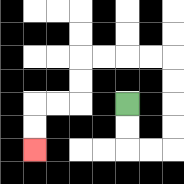{'start': '[5, 4]', 'end': '[1, 6]', 'path_directions': 'D,D,R,R,U,U,U,U,L,L,L,L,D,D,L,L,D,D', 'path_coordinates': '[[5, 4], [5, 5], [5, 6], [6, 6], [7, 6], [7, 5], [7, 4], [7, 3], [7, 2], [6, 2], [5, 2], [4, 2], [3, 2], [3, 3], [3, 4], [2, 4], [1, 4], [1, 5], [1, 6]]'}